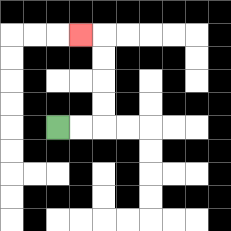{'start': '[2, 5]', 'end': '[3, 1]', 'path_directions': 'R,R,U,U,U,U,L', 'path_coordinates': '[[2, 5], [3, 5], [4, 5], [4, 4], [4, 3], [4, 2], [4, 1], [3, 1]]'}